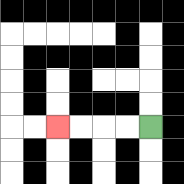{'start': '[6, 5]', 'end': '[2, 5]', 'path_directions': 'L,L,L,L', 'path_coordinates': '[[6, 5], [5, 5], [4, 5], [3, 5], [2, 5]]'}